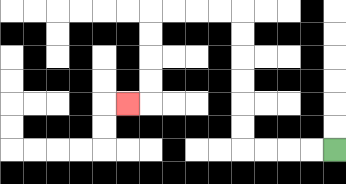{'start': '[14, 6]', 'end': '[5, 4]', 'path_directions': 'L,L,L,L,U,U,U,U,U,U,L,L,L,L,D,D,D,D,L', 'path_coordinates': '[[14, 6], [13, 6], [12, 6], [11, 6], [10, 6], [10, 5], [10, 4], [10, 3], [10, 2], [10, 1], [10, 0], [9, 0], [8, 0], [7, 0], [6, 0], [6, 1], [6, 2], [6, 3], [6, 4], [5, 4]]'}